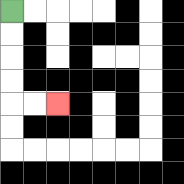{'start': '[0, 0]', 'end': '[2, 4]', 'path_directions': 'D,D,D,D,R,R', 'path_coordinates': '[[0, 0], [0, 1], [0, 2], [0, 3], [0, 4], [1, 4], [2, 4]]'}